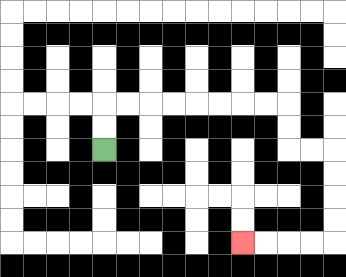{'start': '[4, 6]', 'end': '[10, 10]', 'path_directions': 'U,U,R,R,R,R,R,R,R,R,D,D,R,R,D,D,D,D,L,L,L,L', 'path_coordinates': '[[4, 6], [4, 5], [4, 4], [5, 4], [6, 4], [7, 4], [8, 4], [9, 4], [10, 4], [11, 4], [12, 4], [12, 5], [12, 6], [13, 6], [14, 6], [14, 7], [14, 8], [14, 9], [14, 10], [13, 10], [12, 10], [11, 10], [10, 10]]'}